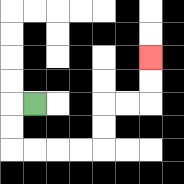{'start': '[1, 4]', 'end': '[6, 2]', 'path_directions': 'L,D,D,R,R,R,R,U,U,R,R,U,U', 'path_coordinates': '[[1, 4], [0, 4], [0, 5], [0, 6], [1, 6], [2, 6], [3, 6], [4, 6], [4, 5], [4, 4], [5, 4], [6, 4], [6, 3], [6, 2]]'}